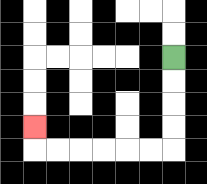{'start': '[7, 2]', 'end': '[1, 5]', 'path_directions': 'D,D,D,D,L,L,L,L,L,L,U', 'path_coordinates': '[[7, 2], [7, 3], [7, 4], [7, 5], [7, 6], [6, 6], [5, 6], [4, 6], [3, 6], [2, 6], [1, 6], [1, 5]]'}